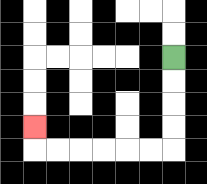{'start': '[7, 2]', 'end': '[1, 5]', 'path_directions': 'D,D,D,D,L,L,L,L,L,L,U', 'path_coordinates': '[[7, 2], [7, 3], [7, 4], [7, 5], [7, 6], [6, 6], [5, 6], [4, 6], [3, 6], [2, 6], [1, 6], [1, 5]]'}